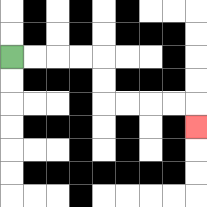{'start': '[0, 2]', 'end': '[8, 5]', 'path_directions': 'R,R,R,R,D,D,R,R,R,R,D', 'path_coordinates': '[[0, 2], [1, 2], [2, 2], [3, 2], [4, 2], [4, 3], [4, 4], [5, 4], [6, 4], [7, 4], [8, 4], [8, 5]]'}